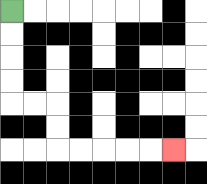{'start': '[0, 0]', 'end': '[7, 6]', 'path_directions': 'D,D,D,D,R,R,D,D,R,R,R,R,R', 'path_coordinates': '[[0, 0], [0, 1], [0, 2], [0, 3], [0, 4], [1, 4], [2, 4], [2, 5], [2, 6], [3, 6], [4, 6], [5, 6], [6, 6], [7, 6]]'}